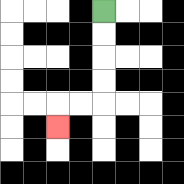{'start': '[4, 0]', 'end': '[2, 5]', 'path_directions': 'D,D,D,D,L,L,D', 'path_coordinates': '[[4, 0], [4, 1], [4, 2], [4, 3], [4, 4], [3, 4], [2, 4], [2, 5]]'}